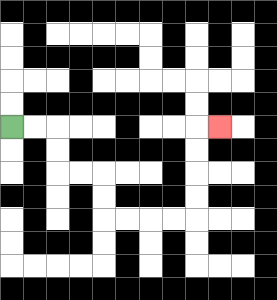{'start': '[0, 5]', 'end': '[9, 5]', 'path_directions': 'R,R,D,D,R,R,D,D,R,R,R,R,U,U,U,U,R', 'path_coordinates': '[[0, 5], [1, 5], [2, 5], [2, 6], [2, 7], [3, 7], [4, 7], [4, 8], [4, 9], [5, 9], [6, 9], [7, 9], [8, 9], [8, 8], [8, 7], [8, 6], [8, 5], [9, 5]]'}